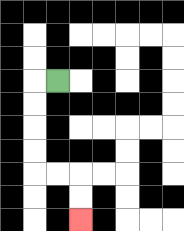{'start': '[2, 3]', 'end': '[3, 9]', 'path_directions': 'L,D,D,D,D,R,R,D,D', 'path_coordinates': '[[2, 3], [1, 3], [1, 4], [1, 5], [1, 6], [1, 7], [2, 7], [3, 7], [3, 8], [3, 9]]'}